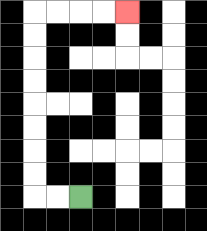{'start': '[3, 8]', 'end': '[5, 0]', 'path_directions': 'L,L,U,U,U,U,U,U,U,U,R,R,R,R', 'path_coordinates': '[[3, 8], [2, 8], [1, 8], [1, 7], [1, 6], [1, 5], [1, 4], [1, 3], [1, 2], [1, 1], [1, 0], [2, 0], [3, 0], [4, 0], [5, 0]]'}